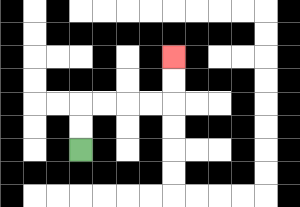{'start': '[3, 6]', 'end': '[7, 2]', 'path_directions': 'U,U,R,R,R,R,U,U', 'path_coordinates': '[[3, 6], [3, 5], [3, 4], [4, 4], [5, 4], [6, 4], [7, 4], [7, 3], [7, 2]]'}